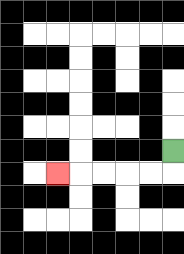{'start': '[7, 6]', 'end': '[2, 7]', 'path_directions': 'D,L,L,L,L,L', 'path_coordinates': '[[7, 6], [7, 7], [6, 7], [5, 7], [4, 7], [3, 7], [2, 7]]'}